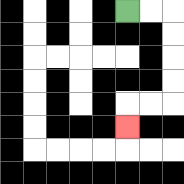{'start': '[5, 0]', 'end': '[5, 5]', 'path_directions': 'R,R,D,D,D,D,L,L,D', 'path_coordinates': '[[5, 0], [6, 0], [7, 0], [7, 1], [7, 2], [7, 3], [7, 4], [6, 4], [5, 4], [5, 5]]'}